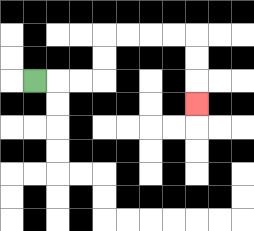{'start': '[1, 3]', 'end': '[8, 4]', 'path_directions': 'R,R,R,U,U,R,R,R,R,D,D,D', 'path_coordinates': '[[1, 3], [2, 3], [3, 3], [4, 3], [4, 2], [4, 1], [5, 1], [6, 1], [7, 1], [8, 1], [8, 2], [8, 3], [8, 4]]'}